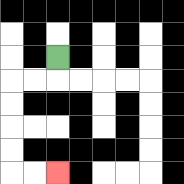{'start': '[2, 2]', 'end': '[2, 7]', 'path_directions': 'D,L,L,D,D,D,D,R,R', 'path_coordinates': '[[2, 2], [2, 3], [1, 3], [0, 3], [0, 4], [0, 5], [0, 6], [0, 7], [1, 7], [2, 7]]'}